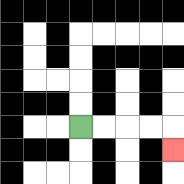{'start': '[3, 5]', 'end': '[7, 6]', 'path_directions': 'R,R,R,R,D', 'path_coordinates': '[[3, 5], [4, 5], [5, 5], [6, 5], [7, 5], [7, 6]]'}